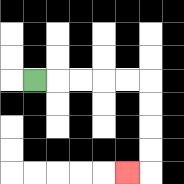{'start': '[1, 3]', 'end': '[5, 7]', 'path_directions': 'R,R,R,R,R,D,D,D,D,L', 'path_coordinates': '[[1, 3], [2, 3], [3, 3], [4, 3], [5, 3], [6, 3], [6, 4], [6, 5], [6, 6], [6, 7], [5, 7]]'}